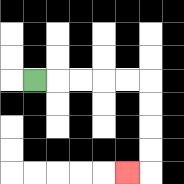{'start': '[1, 3]', 'end': '[5, 7]', 'path_directions': 'R,R,R,R,R,D,D,D,D,L', 'path_coordinates': '[[1, 3], [2, 3], [3, 3], [4, 3], [5, 3], [6, 3], [6, 4], [6, 5], [6, 6], [6, 7], [5, 7]]'}